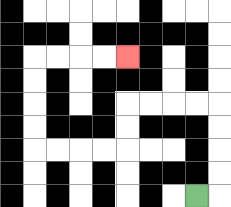{'start': '[8, 8]', 'end': '[5, 2]', 'path_directions': 'R,U,U,U,U,L,L,L,L,D,D,L,L,L,L,U,U,U,U,R,R,R,R', 'path_coordinates': '[[8, 8], [9, 8], [9, 7], [9, 6], [9, 5], [9, 4], [8, 4], [7, 4], [6, 4], [5, 4], [5, 5], [5, 6], [4, 6], [3, 6], [2, 6], [1, 6], [1, 5], [1, 4], [1, 3], [1, 2], [2, 2], [3, 2], [4, 2], [5, 2]]'}